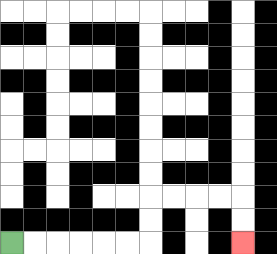{'start': '[0, 10]', 'end': '[10, 10]', 'path_directions': 'R,R,R,R,R,R,U,U,R,R,R,R,D,D', 'path_coordinates': '[[0, 10], [1, 10], [2, 10], [3, 10], [4, 10], [5, 10], [6, 10], [6, 9], [6, 8], [7, 8], [8, 8], [9, 8], [10, 8], [10, 9], [10, 10]]'}